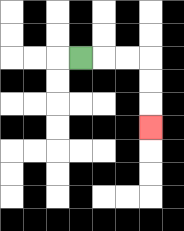{'start': '[3, 2]', 'end': '[6, 5]', 'path_directions': 'R,R,R,D,D,D', 'path_coordinates': '[[3, 2], [4, 2], [5, 2], [6, 2], [6, 3], [6, 4], [6, 5]]'}